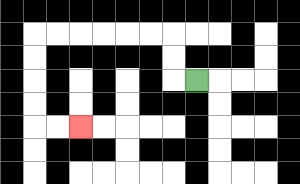{'start': '[8, 3]', 'end': '[3, 5]', 'path_directions': 'L,U,U,L,L,L,L,L,L,D,D,D,D,R,R', 'path_coordinates': '[[8, 3], [7, 3], [7, 2], [7, 1], [6, 1], [5, 1], [4, 1], [3, 1], [2, 1], [1, 1], [1, 2], [1, 3], [1, 4], [1, 5], [2, 5], [3, 5]]'}